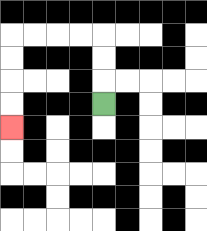{'start': '[4, 4]', 'end': '[0, 5]', 'path_directions': 'U,U,U,L,L,L,L,D,D,D,D', 'path_coordinates': '[[4, 4], [4, 3], [4, 2], [4, 1], [3, 1], [2, 1], [1, 1], [0, 1], [0, 2], [0, 3], [0, 4], [0, 5]]'}